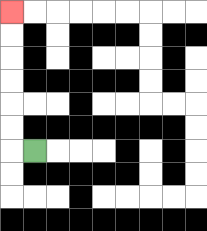{'start': '[1, 6]', 'end': '[0, 0]', 'path_directions': 'L,U,U,U,U,U,U', 'path_coordinates': '[[1, 6], [0, 6], [0, 5], [0, 4], [0, 3], [0, 2], [0, 1], [0, 0]]'}